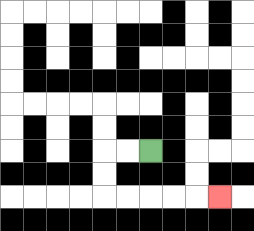{'start': '[6, 6]', 'end': '[9, 8]', 'path_directions': 'L,L,D,D,R,R,R,R,R', 'path_coordinates': '[[6, 6], [5, 6], [4, 6], [4, 7], [4, 8], [5, 8], [6, 8], [7, 8], [8, 8], [9, 8]]'}